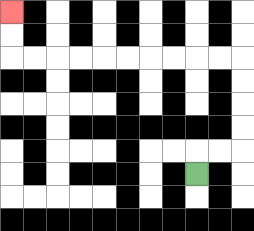{'start': '[8, 7]', 'end': '[0, 0]', 'path_directions': 'U,R,R,U,U,U,U,L,L,L,L,L,L,L,L,L,L,U,U', 'path_coordinates': '[[8, 7], [8, 6], [9, 6], [10, 6], [10, 5], [10, 4], [10, 3], [10, 2], [9, 2], [8, 2], [7, 2], [6, 2], [5, 2], [4, 2], [3, 2], [2, 2], [1, 2], [0, 2], [0, 1], [0, 0]]'}